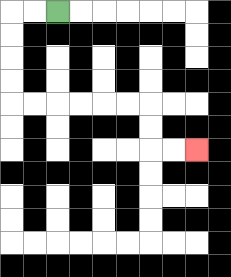{'start': '[2, 0]', 'end': '[8, 6]', 'path_directions': 'L,L,D,D,D,D,R,R,R,R,R,R,D,D,R,R', 'path_coordinates': '[[2, 0], [1, 0], [0, 0], [0, 1], [0, 2], [0, 3], [0, 4], [1, 4], [2, 4], [3, 4], [4, 4], [5, 4], [6, 4], [6, 5], [6, 6], [7, 6], [8, 6]]'}